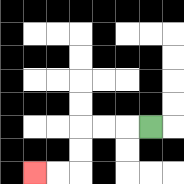{'start': '[6, 5]', 'end': '[1, 7]', 'path_directions': 'L,L,L,D,D,L,L', 'path_coordinates': '[[6, 5], [5, 5], [4, 5], [3, 5], [3, 6], [3, 7], [2, 7], [1, 7]]'}